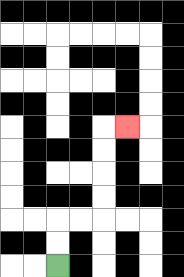{'start': '[2, 11]', 'end': '[5, 5]', 'path_directions': 'U,U,R,R,U,U,U,U,R', 'path_coordinates': '[[2, 11], [2, 10], [2, 9], [3, 9], [4, 9], [4, 8], [4, 7], [4, 6], [4, 5], [5, 5]]'}